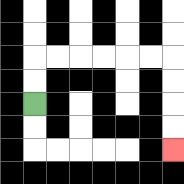{'start': '[1, 4]', 'end': '[7, 6]', 'path_directions': 'U,U,R,R,R,R,R,R,D,D,D,D', 'path_coordinates': '[[1, 4], [1, 3], [1, 2], [2, 2], [3, 2], [4, 2], [5, 2], [6, 2], [7, 2], [7, 3], [7, 4], [7, 5], [7, 6]]'}